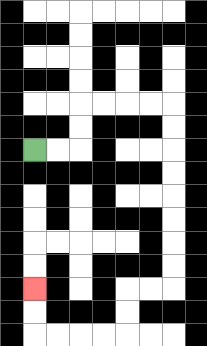{'start': '[1, 6]', 'end': '[1, 12]', 'path_directions': 'R,R,U,U,R,R,R,R,D,D,D,D,D,D,D,D,L,L,D,D,L,L,L,L,U,U', 'path_coordinates': '[[1, 6], [2, 6], [3, 6], [3, 5], [3, 4], [4, 4], [5, 4], [6, 4], [7, 4], [7, 5], [7, 6], [7, 7], [7, 8], [7, 9], [7, 10], [7, 11], [7, 12], [6, 12], [5, 12], [5, 13], [5, 14], [4, 14], [3, 14], [2, 14], [1, 14], [1, 13], [1, 12]]'}